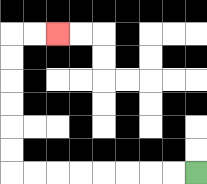{'start': '[8, 7]', 'end': '[2, 1]', 'path_directions': 'L,L,L,L,L,L,L,L,U,U,U,U,U,U,R,R', 'path_coordinates': '[[8, 7], [7, 7], [6, 7], [5, 7], [4, 7], [3, 7], [2, 7], [1, 7], [0, 7], [0, 6], [0, 5], [0, 4], [0, 3], [0, 2], [0, 1], [1, 1], [2, 1]]'}